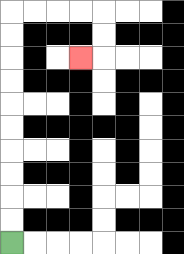{'start': '[0, 10]', 'end': '[3, 2]', 'path_directions': 'U,U,U,U,U,U,U,U,U,U,R,R,R,R,D,D,L', 'path_coordinates': '[[0, 10], [0, 9], [0, 8], [0, 7], [0, 6], [0, 5], [0, 4], [0, 3], [0, 2], [0, 1], [0, 0], [1, 0], [2, 0], [3, 0], [4, 0], [4, 1], [4, 2], [3, 2]]'}